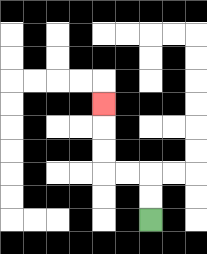{'start': '[6, 9]', 'end': '[4, 4]', 'path_directions': 'U,U,L,L,U,U,U', 'path_coordinates': '[[6, 9], [6, 8], [6, 7], [5, 7], [4, 7], [4, 6], [4, 5], [4, 4]]'}